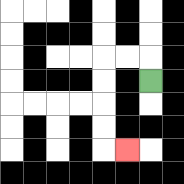{'start': '[6, 3]', 'end': '[5, 6]', 'path_directions': 'U,L,L,D,D,D,D,R', 'path_coordinates': '[[6, 3], [6, 2], [5, 2], [4, 2], [4, 3], [4, 4], [4, 5], [4, 6], [5, 6]]'}